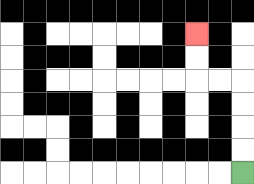{'start': '[10, 7]', 'end': '[8, 1]', 'path_directions': 'U,U,U,U,L,L,U,U', 'path_coordinates': '[[10, 7], [10, 6], [10, 5], [10, 4], [10, 3], [9, 3], [8, 3], [8, 2], [8, 1]]'}